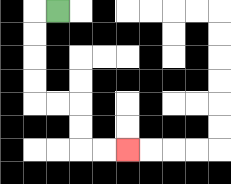{'start': '[2, 0]', 'end': '[5, 6]', 'path_directions': 'L,D,D,D,D,R,R,D,D,R,R', 'path_coordinates': '[[2, 0], [1, 0], [1, 1], [1, 2], [1, 3], [1, 4], [2, 4], [3, 4], [3, 5], [3, 6], [4, 6], [5, 6]]'}